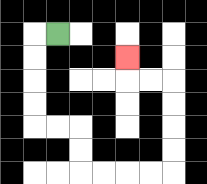{'start': '[2, 1]', 'end': '[5, 2]', 'path_directions': 'L,D,D,D,D,R,R,D,D,R,R,R,R,U,U,U,U,L,L,U', 'path_coordinates': '[[2, 1], [1, 1], [1, 2], [1, 3], [1, 4], [1, 5], [2, 5], [3, 5], [3, 6], [3, 7], [4, 7], [5, 7], [6, 7], [7, 7], [7, 6], [7, 5], [7, 4], [7, 3], [6, 3], [5, 3], [5, 2]]'}